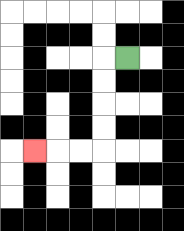{'start': '[5, 2]', 'end': '[1, 6]', 'path_directions': 'L,D,D,D,D,L,L,L', 'path_coordinates': '[[5, 2], [4, 2], [4, 3], [4, 4], [4, 5], [4, 6], [3, 6], [2, 6], [1, 6]]'}